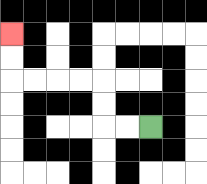{'start': '[6, 5]', 'end': '[0, 1]', 'path_directions': 'L,L,U,U,L,L,L,L,U,U', 'path_coordinates': '[[6, 5], [5, 5], [4, 5], [4, 4], [4, 3], [3, 3], [2, 3], [1, 3], [0, 3], [0, 2], [0, 1]]'}